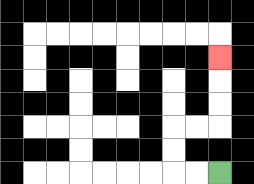{'start': '[9, 7]', 'end': '[9, 2]', 'path_directions': 'L,L,U,U,R,R,U,U,U', 'path_coordinates': '[[9, 7], [8, 7], [7, 7], [7, 6], [7, 5], [8, 5], [9, 5], [9, 4], [9, 3], [9, 2]]'}